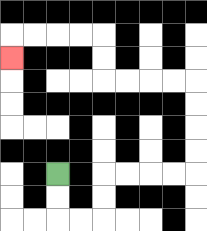{'start': '[2, 7]', 'end': '[0, 2]', 'path_directions': 'D,D,R,R,U,U,R,R,R,R,U,U,U,U,L,L,L,L,U,U,L,L,L,L,D', 'path_coordinates': '[[2, 7], [2, 8], [2, 9], [3, 9], [4, 9], [4, 8], [4, 7], [5, 7], [6, 7], [7, 7], [8, 7], [8, 6], [8, 5], [8, 4], [8, 3], [7, 3], [6, 3], [5, 3], [4, 3], [4, 2], [4, 1], [3, 1], [2, 1], [1, 1], [0, 1], [0, 2]]'}